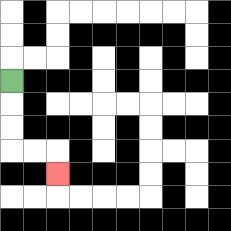{'start': '[0, 3]', 'end': '[2, 7]', 'path_directions': 'D,D,D,R,R,D', 'path_coordinates': '[[0, 3], [0, 4], [0, 5], [0, 6], [1, 6], [2, 6], [2, 7]]'}